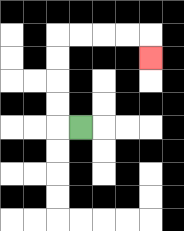{'start': '[3, 5]', 'end': '[6, 2]', 'path_directions': 'L,U,U,U,U,R,R,R,R,D', 'path_coordinates': '[[3, 5], [2, 5], [2, 4], [2, 3], [2, 2], [2, 1], [3, 1], [4, 1], [5, 1], [6, 1], [6, 2]]'}